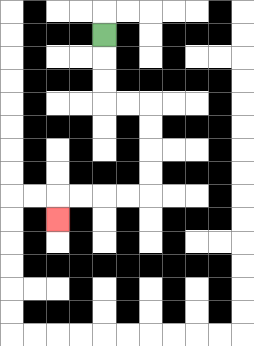{'start': '[4, 1]', 'end': '[2, 9]', 'path_directions': 'D,D,D,R,R,D,D,D,D,L,L,L,L,D', 'path_coordinates': '[[4, 1], [4, 2], [4, 3], [4, 4], [5, 4], [6, 4], [6, 5], [6, 6], [6, 7], [6, 8], [5, 8], [4, 8], [3, 8], [2, 8], [2, 9]]'}